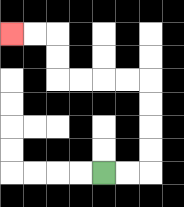{'start': '[4, 7]', 'end': '[0, 1]', 'path_directions': 'R,R,U,U,U,U,L,L,L,L,U,U,L,L', 'path_coordinates': '[[4, 7], [5, 7], [6, 7], [6, 6], [6, 5], [6, 4], [6, 3], [5, 3], [4, 3], [3, 3], [2, 3], [2, 2], [2, 1], [1, 1], [0, 1]]'}